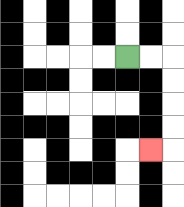{'start': '[5, 2]', 'end': '[6, 6]', 'path_directions': 'R,R,D,D,D,D,L', 'path_coordinates': '[[5, 2], [6, 2], [7, 2], [7, 3], [7, 4], [7, 5], [7, 6], [6, 6]]'}